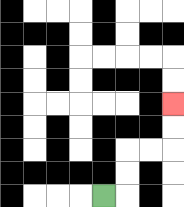{'start': '[4, 8]', 'end': '[7, 4]', 'path_directions': 'R,U,U,R,R,U,U', 'path_coordinates': '[[4, 8], [5, 8], [5, 7], [5, 6], [6, 6], [7, 6], [7, 5], [7, 4]]'}